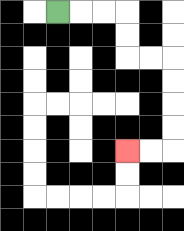{'start': '[2, 0]', 'end': '[5, 6]', 'path_directions': 'R,R,R,D,D,R,R,D,D,D,D,L,L', 'path_coordinates': '[[2, 0], [3, 0], [4, 0], [5, 0], [5, 1], [5, 2], [6, 2], [7, 2], [7, 3], [7, 4], [7, 5], [7, 6], [6, 6], [5, 6]]'}